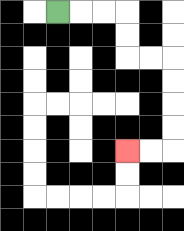{'start': '[2, 0]', 'end': '[5, 6]', 'path_directions': 'R,R,R,D,D,R,R,D,D,D,D,L,L', 'path_coordinates': '[[2, 0], [3, 0], [4, 0], [5, 0], [5, 1], [5, 2], [6, 2], [7, 2], [7, 3], [7, 4], [7, 5], [7, 6], [6, 6], [5, 6]]'}